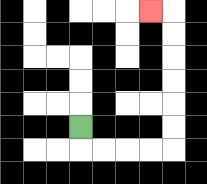{'start': '[3, 5]', 'end': '[6, 0]', 'path_directions': 'D,R,R,R,R,U,U,U,U,U,U,L', 'path_coordinates': '[[3, 5], [3, 6], [4, 6], [5, 6], [6, 6], [7, 6], [7, 5], [7, 4], [7, 3], [7, 2], [7, 1], [7, 0], [6, 0]]'}